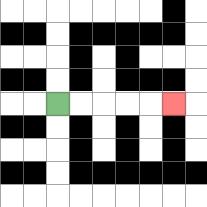{'start': '[2, 4]', 'end': '[7, 4]', 'path_directions': 'R,R,R,R,R', 'path_coordinates': '[[2, 4], [3, 4], [4, 4], [5, 4], [6, 4], [7, 4]]'}